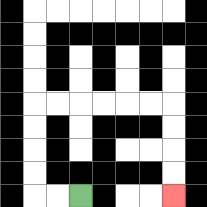{'start': '[3, 8]', 'end': '[7, 8]', 'path_directions': 'L,L,U,U,U,U,R,R,R,R,R,R,D,D,D,D', 'path_coordinates': '[[3, 8], [2, 8], [1, 8], [1, 7], [1, 6], [1, 5], [1, 4], [2, 4], [3, 4], [4, 4], [5, 4], [6, 4], [7, 4], [7, 5], [7, 6], [7, 7], [7, 8]]'}